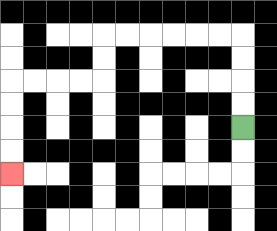{'start': '[10, 5]', 'end': '[0, 7]', 'path_directions': 'U,U,U,U,L,L,L,L,L,L,D,D,L,L,L,L,D,D,D,D', 'path_coordinates': '[[10, 5], [10, 4], [10, 3], [10, 2], [10, 1], [9, 1], [8, 1], [7, 1], [6, 1], [5, 1], [4, 1], [4, 2], [4, 3], [3, 3], [2, 3], [1, 3], [0, 3], [0, 4], [0, 5], [0, 6], [0, 7]]'}